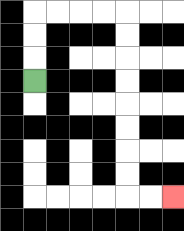{'start': '[1, 3]', 'end': '[7, 8]', 'path_directions': 'U,U,U,R,R,R,R,D,D,D,D,D,D,D,D,R,R', 'path_coordinates': '[[1, 3], [1, 2], [1, 1], [1, 0], [2, 0], [3, 0], [4, 0], [5, 0], [5, 1], [5, 2], [5, 3], [5, 4], [5, 5], [5, 6], [5, 7], [5, 8], [6, 8], [7, 8]]'}